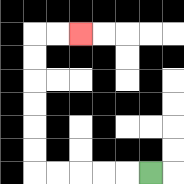{'start': '[6, 7]', 'end': '[3, 1]', 'path_directions': 'L,L,L,L,L,U,U,U,U,U,U,R,R', 'path_coordinates': '[[6, 7], [5, 7], [4, 7], [3, 7], [2, 7], [1, 7], [1, 6], [1, 5], [1, 4], [1, 3], [1, 2], [1, 1], [2, 1], [3, 1]]'}